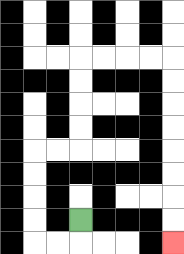{'start': '[3, 9]', 'end': '[7, 10]', 'path_directions': 'D,L,L,U,U,U,U,R,R,U,U,U,U,R,R,R,R,D,D,D,D,D,D,D,D', 'path_coordinates': '[[3, 9], [3, 10], [2, 10], [1, 10], [1, 9], [1, 8], [1, 7], [1, 6], [2, 6], [3, 6], [3, 5], [3, 4], [3, 3], [3, 2], [4, 2], [5, 2], [6, 2], [7, 2], [7, 3], [7, 4], [7, 5], [7, 6], [7, 7], [7, 8], [7, 9], [7, 10]]'}